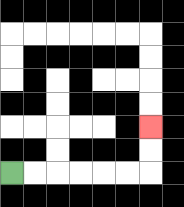{'start': '[0, 7]', 'end': '[6, 5]', 'path_directions': 'R,R,R,R,R,R,U,U', 'path_coordinates': '[[0, 7], [1, 7], [2, 7], [3, 7], [4, 7], [5, 7], [6, 7], [6, 6], [6, 5]]'}